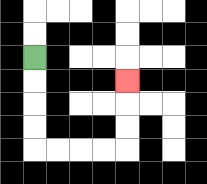{'start': '[1, 2]', 'end': '[5, 3]', 'path_directions': 'D,D,D,D,R,R,R,R,U,U,U', 'path_coordinates': '[[1, 2], [1, 3], [1, 4], [1, 5], [1, 6], [2, 6], [3, 6], [4, 6], [5, 6], [5, 5], [5, 4], [5, 3]]'}